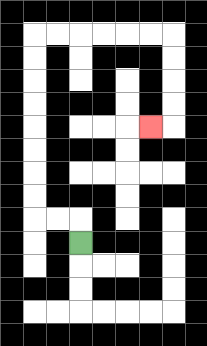{'start': '[3, 10]', 'end': '[6, 5]', 'path_directions': 'U,L,L,U,U,U,U,U,U,U,U,R,R,R,R,R,R,D,D,D,D,L', 'path_coordinates': '[[3, 10], [3, 9], [2, 9], [1, 9], [1, 8], [1, 7], [1, 6], [1, 5], [1, 4], [1, 3], [1, 2], [1, 1], [2, 1], [3, 1], [4, 1], [5, 1], [6, 1], [7, 1], [7, 2], [7, 3], [7, 4], [7, 5], [6, 5]]'}